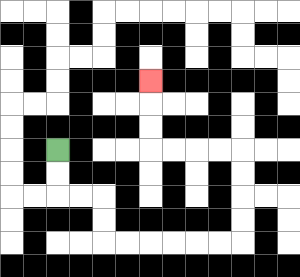{'start': '[2, 6]', 'end': '[6, 3]', 'path_directions': 'D,D,R,R,D,D,R,R,R,R,R,R,U,U,U,U,L,L,L,L,U,U,U', 'path_coordinates': '[[2, 6], [2, 7], [2, 8], [3, 8], [4, 8], [4, 9], [4, 10], [5, 10], [6, 10], [7, 10], [8, 10], [9, 10], [10, 10], [10, 9], [10, 8], [10, 7], [10, 6], [9, 6], [8, 6], [7, 6], [6, 6], [6, 5], [6, 4], [6, 3]]'}